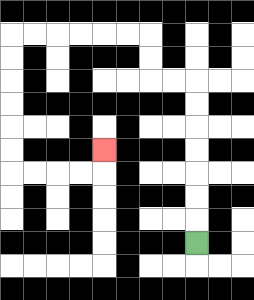{'start': '[8, 10]', 'end': '[4, 6]', 'path_directions': 'U,U,U,U,U,U,U,L,L,U,U,L,L,L,L,L,L,D,D,D,D,D,D,R,R,R,R,U', 'path_coordinates': '[[8, 10], [8, 9], [8, 8], [8, 7], [8, 6], [8, 5], [8, 4], [8, 3], [7, 3], [6, 3], [6, 2], [6, 1], [5, 1], [4, 1], [3, 1], [2, 1], [1, 1], [0, 1], [0, 2], [0, 3], [0, 4], [0, 5], [0, 6], [0, 7], [1, 7], [2, 7], [3, 7], [4, 7], [4, 6]]'}